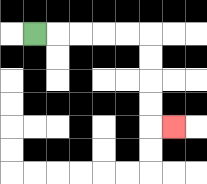{'start': '[1, 1]', 'end': '[7, 5]', 'path_directions': 'R,R,R,R,R,D,D,D,D,R', 'path_coordinates': '[[1, 1], [2, 1], [3, 1], [4, 1], [5, 1], [6, 1], [6, 2], [6, 3], [6, 4], [6, 5], [7, 5]]'}